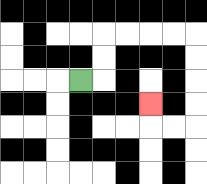{'start': '[3, 3]', 'end': '[6, 4]', 'path_directions': 'R,U,U,R,R,R,R,D,D,D,D,L,L,U', 'path_coordinates': '[[3, 3], [4, 3], [4, 2], [4, 1], [5, 1], [6, 1], [7, 1], [8, 1], [8, 2], [8, 3], [8, 4], [8, 5], [7, 5], [6, 5], [6, 4]]'}